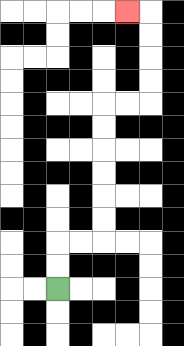{'start': '[2, 12]', 'end': '[5, 0]', 'path_directions': 'U,U,R,R,U,U,U,U,U,U,R,R,U,U,U,U,L', 'path_coordinates': '[[2, 12], [2, 11], [2, 10], [3, 10], [4, 10], [4, 9], [4, 8], [4, 7], [4, 6], [4, 5], [4, 4], [5, 4], [6, 4], [6, 3], [6, 2], [6, 1], [6, 0], [5, 0]]'}